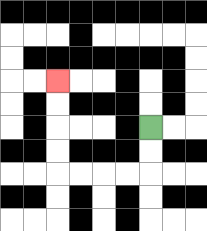{'start': '[6, 5]', 'end': '[2, 3]', 'path_directions': 'D,D,L,L,L,L,U,U,U,U', 'path_coordinates': '[[6, 5], [6, 6], [6, 7], [5, 7], [4, 7], [3, 7], [2, 7], [2, 6], [2, 5], [2, 4], [2, 3]]'}